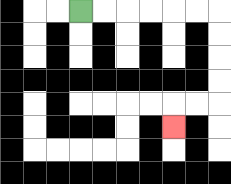{'start': '[3, 0]', 'end': '[7, 5]', 'path_directions': 'R,R,R,R,R,R,D,D,D,D,L,L,D', 'path_coordinates': '[[3, 0], [4, 0], [5, 0], [6, 0], [7, 0], [8, 0], [9, 0], [9, 1], [9, 2], [9, 3], [9, 4], [8, 4], [7, 4], [7, 5]]'}